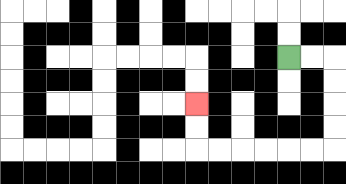{'start': '[12, 2]', 'end': '[8, 4]', 'path_directions': 'R,R,D,D,D,D,L,L,L,L,L,L,U,U', 'path_coordinates': '[[12, 2], [13, 2], [14, 2], [14, 3], [14, 4], [14, 5], [14, 6], [13, 6], [12, 6], [11, 6], [10, 6], [9, 6], [8, 6], [8, 5], [8, 4]]'}